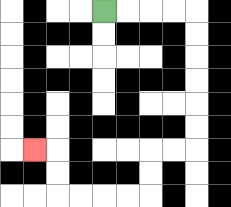{'start': '[4, 0]', 'end': '[1, 6]', 'path_directions': 'R,R,R,R,D,D,D,D,D,D,L,L,D,D,L,L,L,L,U,U,L', 'path_coordinates': '[[4, 0], [5, 0], [6, 0], [7, 0], [8, 0], [8, 1], [8, 2], [8, 3], [8, 4], [8, 5], [8, 6], [7, 6], [6, 6], [6, 7], [6, 8], [5, 8], [4, 8], [3, 8], [2, 8], [2, 7], [2, 6], [1, 6]]'}